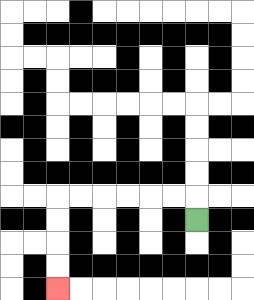{'start': '[8, 9]', 'end': '[2, 12]', 'path_directions': 'U,L,L,L,L,L,L,D,D,D,D', 'path_coordinates': '[[8, 9], [8, 8], [7, 8], [6, 8], [5, 8], [4, 8], [3, 8], [2, 8], [2, 9], [2, 10], [2, 11], [2, 12]]'}